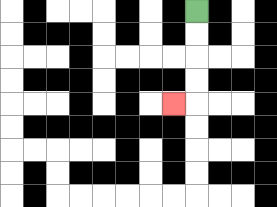{'start': '[8, 0]', 'end': '[7, 4]', 'path_directions': 'D,D,D,D,L', 'path_coordinates': '[[8, 0], [8, 1], [8, 2], [8, 3], [8, 4], [7, 4]]'}